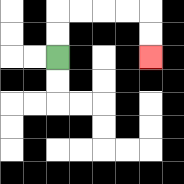{'start': '[2, 2]', 'end': '[6, 2]', 'path_directions': 'U,U,R,R,R,R,D,D', 'path_coordinates': '[[2, 2], [2, 1], [2, 0], [3, 0], [4, 0], [5, 0], [6, 0], [6, 1], [6, 2]]'}